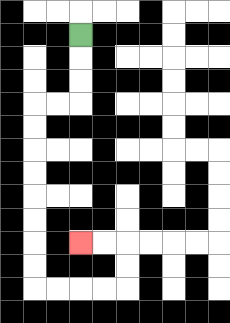{'start': '[3, 1]', 'end': '[3, 10]', 'path_directions': 'D,D,D,L,L,D,D,D,D,D,D,D,D,R,R,R,R,U,U,L,L', 'path_coordinates': '[[3, 1], [3, 2], [3, 3], [3, 4], [2, 4], [1, 4], [1, 5], [1, 6], [1, 7], [1, 8], [1, 9], [1, 10], [1, 11], [1, 12], [2, 12], [3, 12], [4, 12], [5, 12], [5, 11], [5, 10], [4, 10], [3, 10]]'}